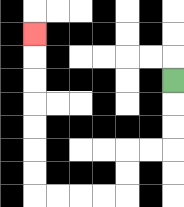{'start': '[7, 3]', 'end': '[1, 1]', 'path_directions': 'D,D,D,L,L,D,D,L,L,L,L,U,U,U,U,U,U,U', 'path_coordinates': '[[7, 3], [7, 4], [7, 5], [7, 6], [6, 6], [5, 6], [5, 7], [5, 8], [4, 8], [3, 8], [2, 8], [1, 8], [1, 7], [1, 6], [1, 5], [1, 4], [1, 3], [1, 2], [1, 1]]'}